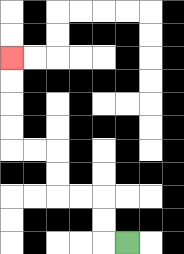{'start': '[5, 10]', 'end': '[0, 2]', 'path_directions': 'L,U,U,L,L,U,U,L,L,U,U,U,U', 'path_coordinates': '[[5, 10], [4, 10], [4, 9], [4, 8], [3, 8], [2, 8], [2, 7], [2, 6], [1, 6], [0, 6], [0, 5], [0, 4], [0, 3], [0, 2]]'}